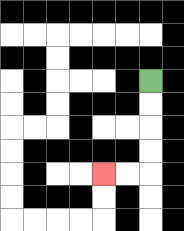{'start': '[6, 3]', 'end': '[4, 7]', 'path_directions': 'D,D,D,D,L,L', 'path_coordinates': '[[6, 3], [6, 4], [6, 5], [6, 6], [6, 7], [5, 7], [4, 7]]'}